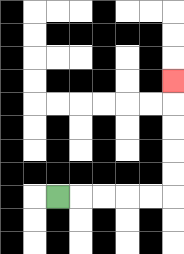{'start': '[2, 8]', 'end': '[7, 3]', 'path_directions': 'R,R,R,R,R,U,U,U,U,U', 'path_coordinates': '[[2, 8], [3, 8], [4, 8], [5, 8], [6, 8], [7, 8], [7, 7], [7, 6], [7, 5], [7, 4], [7, 3]]'}